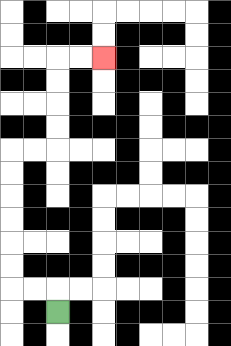{'start': '[2, 13]', 'end': '[4, 2]', 'path_directions': 'U,L,L,U,U,U,U,U,U,R,R,U,U,U,U,R,R', 'path_coordinates': '[[2, 13], [2, 12], [1, 12], [0, 12], [0, 11], [0, 10], [0, 9], [0, 8], [0, 7], [0, 6], [1, 6], [2, 6], [2, 5], [2, 4], [2, 3], [2, 2], [3, 2], [4, 2]]'}